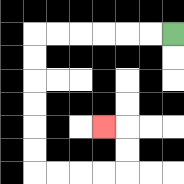{'start': '[7, 1]', 'end': '[4, 5]', 'path_directions': 'L,L,L,L,L,L,D,D,D,D,D,D,R,R,R,R,U,U,L', 'path_coordinates': '[[7, 1], [6, 1], [5, 1], [4, 1], [3, 1], [2, 1], [1, 1], [1, 2], [1, 3], [1, 4], [1, 5], [1, 6], [1, 7], [2, 7], [3, 7], [4, 7], [5, 7], [5, 6], [5, 5], [4, 5]]'}